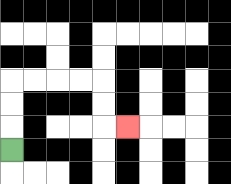{'start': '[0, 6]', 'end': '[5, 5]', 'path_directions': 'U,U,U,R,R,R,R,D,D,R', 'path_coordinates': '[[0, 6], [0, 5], [0, 4], [0, 3], [1, 3], [2, 3], [3, 3], [4, 3], [4, 4], [4, 5], [5, 5]]'}